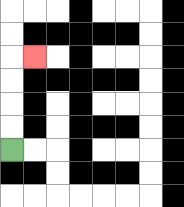{'start': '[0, 6]', 'end': '[1, 2]', 'path_directions': 'U,U,U,U,R', 'path_coordinates': '[[0, 6], [0, 5], [0, 4], [0, 3], [0, 2], [1, 2]]'}